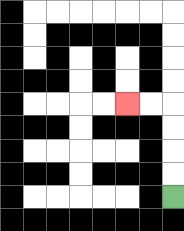{'start': '[7, 8]', 'end': '[5, 4]', 'path_directions': 'U,U,U,U,L,L', 'path_coordinates': '[[7, 8], [7, 7], [7, 6], [7, 5], [7, 4], [6, 4], [5, 4]]'}